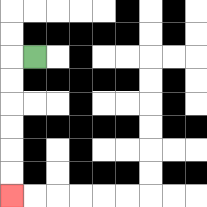{'start': '[1, 2]', 'end': '[0, 8]', 'path_directions': 'L,D,D,D,D,D,D', 'path_coordinates': '[[1, 2], [0, 2], [0, 3], [0, 4], [0, 5], [0, 6], [0, 7], [0, 8]]'}